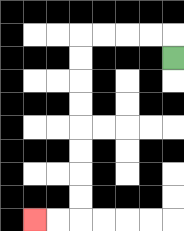{'start': '[7, 2]', 'end': '[1, 9]', 'path_directions': 'U,L,L,L,L,D,D,D,D,D,D,D,D,L,L', 'path_coordinates': '[[7, 2], [7, 1], [6, 1], [5, 1], [4, 1], [3, 1], [3, 2], [3, 3], [3, 4], [3, 5], [3, 6], [3, 7], [3, 8], [3, 9], [2, 9], [1, 9]]'}